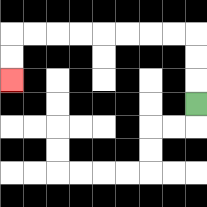{'start': '[8, 4]', 'end': '[0, 3]', 'path_directions': 'U,U,U,L,L,L,L,L,L,L,L,D,D', 'path_coordinates': '[[8, 4], [8, 3], [8, 2], [8, 1], [7, 1], [6, 1], [5, 1], [4, 1], [3, 1], [2, 1], [1, 1], [0, 1], [0, 2], [0, 3]]'}